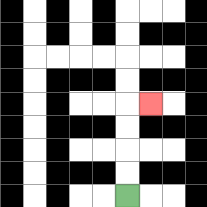{'start': '[5, 8]', 'end': '[6, 4]', 'path_directions': 'U,U,U,U,R', 'path_coordinates': '[[5, 8], [5, 7], [5, 6], [5, 5], [5, 4], [6, 4]]'}